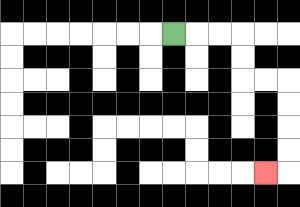{'start': '[7, 1]', 'end': '[11, 7]', 'path_directions': 'R,R,R,D,D,R,R,D,D,D,D,L', 'path_coordinates': '[[7, 1], [8, 1], [9, 1], [10, 1], [10, 2], [10, 3], [11, 3], [12, 3], [12, 4], [12, 5], [12, 6], [12, 7], [11, 7]]'}